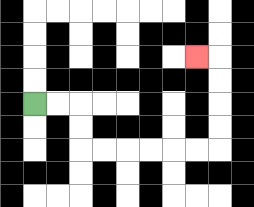{'start': '[1, 4]', 'end': '[8, 2]', 'path_directions': 'R,R,D,D,R,R,R,R,R,R,U,U,U,U,L', 'path_coordinates': '[[1, 4], [2, 4], [3, 4], [3, 5], [3, 6], [4, 6], [5, 6], [6, 6], [7, 6], [8, 6], [9, 6], [9, 5], [9, 4], [9, 3], [9, 2], [8, 2]]'}